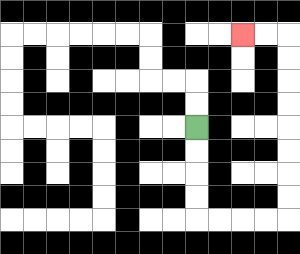{'start': '[8, 5]', 'end': '[10, 1]', 'path_directions': 'D,D,D,D,R,R,R,R,U,U,U,U,U,U,U,U,L,L', 'path_coordinates': '[[8, 5], [8, 6], [8, 7], [8, 8], [8, 9], [9, 9], [10, 9], [11, 9], [12, 9], [12, 8], [12, 7], [12, 6], [12, 5], [12, 4], [12, 3], [12, 2], [12, 1], [11, 1], [10, 1]]'}